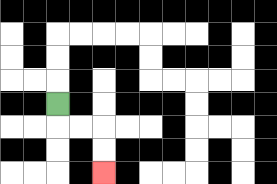{'start': '[2, 4]', 'end': '[4, 7]', 'path_directions': 'D,R,R,D,D', 'path_coordinates': '[[2, 4], [2, 5], [3, 5], [4, 5], [4, 6], [4, 7]]'}